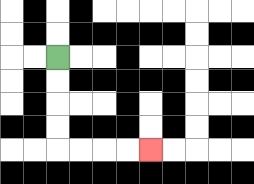{'start': '[2, 2]', 'end': '[6, 6]', 'path_directions': 'D,D,D,D,R,R,R,R', 'path_coordinates': '[[2, 2], [2, 3], [2, 4], [2, 5], [2, 6], [3, 6], [4, 6], [5, 6], [6, 6]]'}